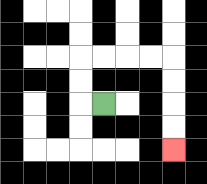{'start': '[4, 4]', 'end': '[7, 6]', 'path_directions': 'L,U,U,R,R,R,R,D,D,D,D', 'path_coordinates': '[[4, 4], [3, 4], [3, 3], [3, 2], [4, 2], [5, 2], [6, 2], [7, 2], [7, 3], [7, 4], [7, 5], [7, 6]]'}